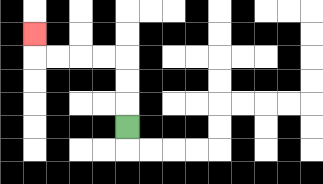{'start': '[5, 5]', 'end': '[1, 1]', 'path_directions': 'U,U,U,L,L,L,L,U', 'path_coordinates': '[[5, 5], [5, 4], [5, 3], [5, 2], [4, 2], [3, 2], [2, 2], [1, 2], [1, 1]]'}